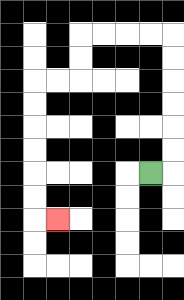{'start': '[6, 7]', 'end': '[2, 9]', 'path_directions': 'R,U,U,U,U,U,U,L,L,L,L,D,D,L,L,D,D,D,D,D,D,R', 'path_coordinates': '[[6, 7], [7, 7], [7, 6], [7, 5], [7, 4], [7, 3], [7, 2], [7, 1], [6, 1], [5, 1], [4, 1], [3, 1], [3, 2], [3, 3], [2, 3], [1, 3], [1, 4], [1, 5], [1, 6], [1, 7], [1, 8], [1, 9], [2, 9]]'}